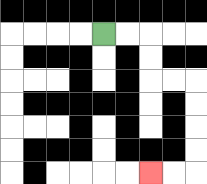{'start': '[4, 1]', 'end': '[6, 7]', 'path_directions': 'R,R,D,D,R,R,D,D,D,D,L,L', 'path_coordinates': '[[4, 1], [5, 1], [6, 1], [6, 2], [6, 3], [7, 3], [8, 3], [8, 4], [8, 5], [8, 6], [8, 7], [7, 7], [6, 7]]'}